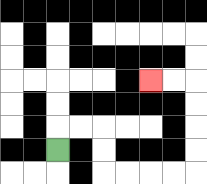{'start': '[2, 6]', 'end': '[6, 3]', 'path_directions': 'U,R,R,D,D,R,R,R,R,U,U,U,U,L,L', 'path_coordinates': '[[2, 6], [2, 5], [3, 5], [4, 5], [4, 6], [4, 7], [5, 7], [6, 7], [7, 7], [8, 7], [8, 6], [8, 5], [8, 4], [8, 3], [7, 3], [6, 3]]'}